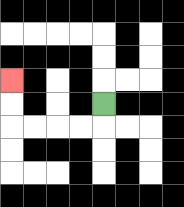{'start': '[4, 4]', 'end': '[0, 3]', 'path_directions': 'D,L,L,L,L,U,U', 'path_coordinates': '[[4, 4], [4, 5], [3, 5], [2, 5], [1, 5], [0, 5], [0, 4], [0, 3]]'}